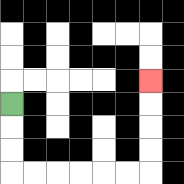{'start': '[0, 4]', 'end': '[6, 3]', 'path_directions': 'D,D,D,R,R,R,R,R,R,U,U,U,U', 'path_coordinates': '[[0, 4], [0, 5], [0, 6], [0, 7], [1, 7], [2, 7], [3, 7], [4, 7], [5, 7], [6, 7], [6, 6], [6, 5], [6, 4], [6, 3]]'}